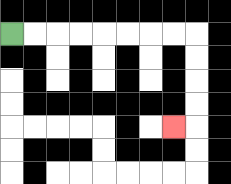{'start': '[0, 1]', 'end': '[7, 5]', 'path_directions': 'R,R,R,R,R,R,R,R,D,D,D,D,L', 'path_coordinates': '[[0, 1], [1, 1], [2, 1], [3, 1], [4, 1], [5, 1], [6, 1], [7, 1], [8, 1], [8, 2], [8, 3], [8, 4], [8, 5], [7, 5]]'}